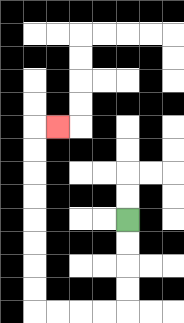{'start': '[5, 9]', 'end': '[2, 5]', 'path_directions': 'D,D,D,D,L,L,L,L,U,U,U,U,U,U,U,U,R', 'path_coordinates': '[[5, 9], [5, 10], [5, 11], [5, 12], [5, 13], [4, 13], [3, 13], [2, 13], [1, 13], [1, 12], [1, 11], [1, 10], [1, 9], [1, 8], [1, 7], [1, 6], [1, 5], [2, 5]]'}